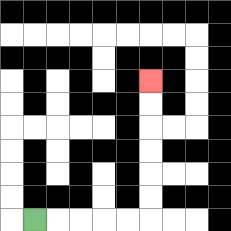{'start': '[1, 9]', 'end': '[6, 3]', 'path_directions': 'R,R,R,R,R,U,U,U,U,U,U', 'path_coordinates': '[[1, 9], [2, 9], [3, 9], [4, 9], [5, 9], [6, 9], [6, 8], [6, 7], [6, 6], [6, 5], [6, 4], [6, 3]]'}